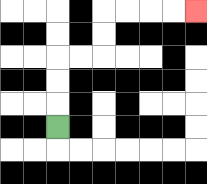{'start': '[2, 5]', 'end': '[8, 0]', 'path_directions': 'U,U,U,R,R,U,U,R,R,R,R', 'path_coordinates': '[[2, 5], [2, 4], [2, 3], [2, 2], [3, 2], [4, 2], [4, 1], [4, 0], [5, 0], [6, 0], [7, 0], [8, 0]]'}